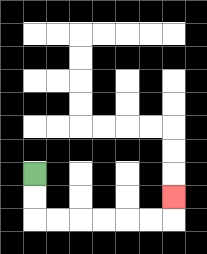{'start': '[1, 7]', 'end': '[7, 8]', 'path_directions': 'D,D,R,R,R,R,R,R,U', 'path_coordinates': '[[1, 7], [1, 8], [1, 9], [2, 9], [3, 9], [4, 9], [5, 9], [6, 9], [7, 9], [7, 8]]'}